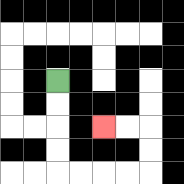{'start': '[2, 3]', 'end': '[4, 5]', 'path_directions': 'D,D,D,D,R,R,R,R,U,U,L,L', 'path_coordinates': '[[2, 3], [2, 4], [2, 5], [2, 6], [2, 7], [3, 7], [4, 7], [5, 7], [6, 7], [6, 6], [6, 5], [5, 5], [4, 5]]'}